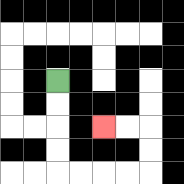{'start': '[2, 3]', 'end': '[4, 5]', 'path_directions': 'D,D,D,D,R,R,R,R,U,U,L,L', 'path_coordinates': '[[2, 3], [2, 4], [2, 5], [2, 6], [2, 7], [3, 7], [4, 7], [5, 7], [6, 7], [6, 6], [6, 5], [5, 5], [4, 5]]'}